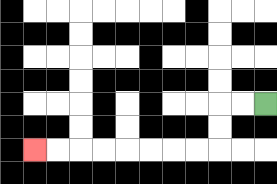{'start': '[11, 4]', 'end': '[1, 6]', 'path_directions': 'L,L,D,D,L,L,L,L,L,L,L,L', 'path_coordinates': '[[11, 4], [10, 4], [9, 4], [9, 5], [9, 6], [8, 6], [7, 6], [6, 6], [5, 6], [4, 6], [3, 6], [2, 6], [1, 6]]'}